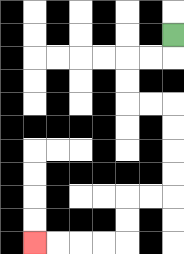{'start': '[7, 1]', 'end': '[1, 10]', 'path_directions': 'D,L,L,D,D,R,R,D,D,D,D,L,L,D,D,L,L,L,L', 'path_coordinates': '[[7, 1], [7, 2], [6, 2], [5, 2], [5, 3], [5, 4], [6, 4], [7, 4], [7, 5], [7, 6], [7, 7], [7, 8], [6, 8], [5, 8], [5, 9], [5, 10], [4, 10], [3, 10], [2, 10], [1, 10]]'}